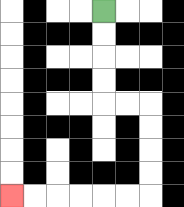{'start': '[4, 0]', 'end': '[0, 8]', 'path_directions': 'D,D,D,D,R,R,D,D,D,D,L,L,L,L,L,L', 'path_coordinates': '[[4, 0], [4, 1], [4, 2], [4, 3], [4, 4], [5, 4], [6, 4], [6, 5], [6, 6], [6, 7], [6, 8], [5, 8], [4, 8], [3, 8], [2, 8], [1, 8], [0, 8]]'}